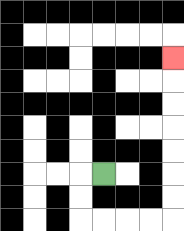{'start': '[4, 7]', 'end': '[7, 2]', 'path_directions': 'L,D,D,R,R,R,R,U,U,U,U,U,U,U', 'path_coordinates': '[[4, 7], [3, 7], [3, 8], [3, 9], [4, 9], [5, 9], [6, 9], [7, 9], [7, 8], [7, 7], [7, 6], [7, 5], [7, 4], [7, 3], [7, 2]]'}